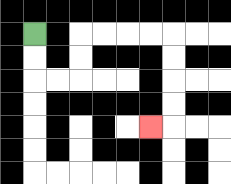{'start': '[1, 1]', 'end': '[6, 5]', 'path_directions': 'D,D,R,R,U,U,R,R,R,R,D,D,D,D,L', 'path_coordinates': '[[1, 1], [1, 2], [1, 3], [2, 3], [3, 3], [3, 2], [3, 1], [4, 1], [5, 1], [6, 1], [7, 1], [7, 2], [7, 3], [7, 4], [7, 5], [6, 5]]'}